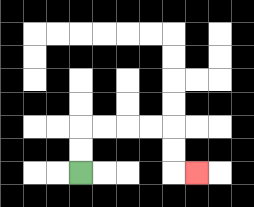{'start': '[3, 7]', 'end': '[8, 7]', 'path_directions': 'U,U,R,R,R,R,D,D,R', 'path_coordinates': '[[3, 7], [3, 6], [3, 5], [4, 5], [5, 5], [6, 5], [7, 5], [7, 6], [7, 7], [8, 7]]'}